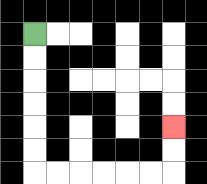{'start': '[1, 1]', 'end': '[7, 5]', 'path_directions': 'D,D,D,D,D,D,R,R,R,R,R,R,U,U', 'path_coordinates': '[[1, 1], [1, 2], [1, 3], [1, 4], [1, 5], [1, 6], [1, 7], [2, 7], [3, 7], [4, 7], [5, 7], [6, 7], [7, 7], [7, 6], [7, 5]]'}